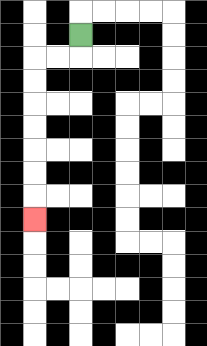{'start': '[3, 1]', 'end': '[1, 9]', 'path_directions': 'D,L,L,D,D,D,D,D,D,D', 'path_coordinates': '[[3, 1], [3, 2], [2, 2], [1, 2], [1, 3], [1, 4], [1, 5], [1, 6], [1, 7], [1, 8], [1, 9]]'}